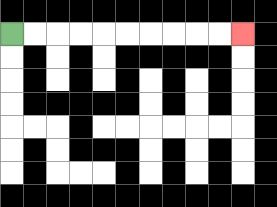{'start': '[0, 1]', 'end': '[10, 1]', 'path_directions': 'R,R,R,R,R,R,R,R,R,R', 'path_coordinates': '[[0, 1], [1, 1], [2, 1], [3, 1], [4, 1], [5, 1], [6, 1], [7, 1], [8, 1], [9, 1], [10, 1]]'}